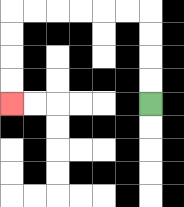{'start': '[6, 4]', 'end': '[0, 4]', 'path_directions': 'U,U,U,U,L,L,L,L,L,L,D,D,D,D', 'path_coordinates': '[[6, 4], [6, 3], [6, 2], [6, 1], [6, 0], [5, 0], [4, 0], [3, 0], [2, 0], [1, 0], [0, 0], [0, 1], [0, 2], [0, 3], [0, 4]]'}